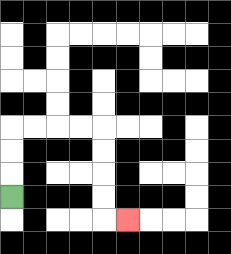{'start': '[0, 8]', 'end': '[5, 9]', 'path_directions': 'U,U,U,R,R,R,R,D,D,D,D,R', 'path_coordinates': '[[0, 8], [0, 7], [0, 6], [0, 5], [1, 5], [2, 5], [3, 5], [4, 5], [4, 6], [4, 7], [4, 8], [4, 9], [5, 9]]'}